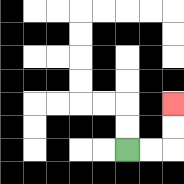{'start': '[5, 6]', 'end': '[7, 4]', 'path_directions': 'R,R,U,U', 'path_coordinates': '[[5, 6], [6, 6], [7, 6], [7, 5], [7, 4]]'}